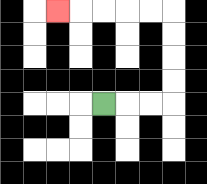{'start': '[4, 4]', 'end': '[2, 0]', 'path_directions': 'R,R,R,U,U,U,U,L,L,L,L,L', 'path_coordinates': '[[4, 4], [5, 4], [6, 4], [7, 4], [7, 3], [7, 2], [7, 1], [7, 0], [6, 0], [5, 0], [4, 0], [3, 0], [2, 0]]'}